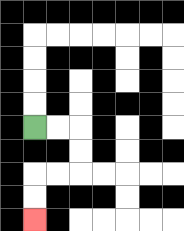{'start': '[1, 5]', 'end': '[1, 9]', 'path_directions': 'R,R,D,D,L,L,D,D', 'path_coordinates': '[[1, 5], [2, 5], [3, 5], [3, 6], [3, 7], [2, 7], [1, 7], [1, 8], [1, 9]]'}